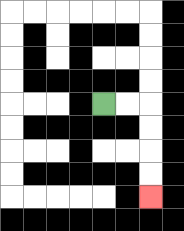{'start': '[4, 4]', 'end': '[6, 8]', 'path_directions': 'R,R,D,D,D,D', 'path_coordinates': '[[4, 4], [5, 4], [6, 4], [6, 5], [6, 6], [6, 7], [6, 8]]'}